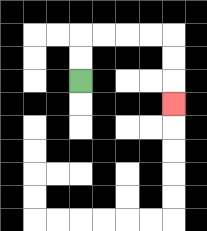{'start': '[3, 3]', 'end': '[7, 4]', 'path_directions': 'U,U,R,R,R,R,D,D,D', 'path_coordinates': '[[3, 3], [3, 2], [3, 1], [4, 1], [5, 1], [6, 1], [7, 1], [7, 2], [7, 3], [7, 4]]'}